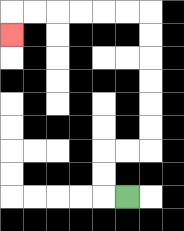{'start': '[5, 8]', 'end': '[0, 1]', 'path_directions': 'L,U,U,R,R,U,U,U,U,U,U,L,L,L,L,L,L,D', 'path_coordinates': '[[5, 8], [4, 8], [4, 7], [4, 6], [5, 6], [6, 6], [6, 5], [6, 4], [6, 3], [6, 2], [6, 1], [6, 0], [5, 0], [4, 0], [3, 0], [2, 0], [1, 0], [0, 0], [0, 1]]'}